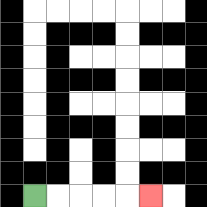{'start': '[1, 8]', 'end': '[6, 8]', 'path_directions': 'R,R,R,R,R', 'path_coordinates': '[[1, 8], [2, 8], [3, 8], [4, 8], [5, 8], [6, 8]]'}